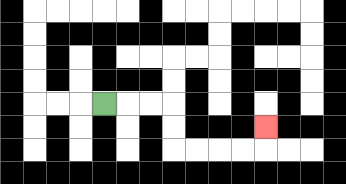{'start': '[4, 4]', 'end': '[11, 5]', 'path_directions': 'R,R,R,D,D,R,R,R,R,U', 'path_coordinates': '[[4, 4], [5, 4], [6, 4], [7, 4], [7, 5], [7, 6], [8, 6], [9, 6], [10, 6], [11, 6], [11, 5]]'}